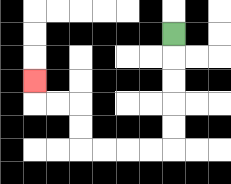{'start': '[7, 1]', 'end': '[1, 3]', 'path_directions': 'D,D,D,D,D,L,L,L,L,U,U,L,L,U', 'path_coordinates': '[[7, 1], [7, 2], [7, 3], [7, 4], [7, 5], [7, 6], [6, 6], [5, 6], [4, 6], [3, 6], [3, 5], [3, 4], [2, 4], [1, 4], [1, 3]]'}